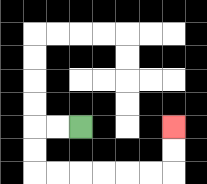{'start': '[3, 5]', 'end': '[7, 5]', 'path_directions': 'L,L,D,D,R,R,R,R,R,R,U,U', 'path_coordinates': '[[3, 5], [2, 5], [1, 5], [1, 6], [1, 7], [2, 7], [3, 7], [4, 7], [5, 7], [6, 7], [7, 7], [7, 6], [7, 5]]'}